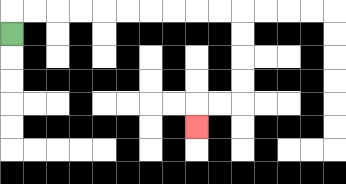{'start': '[0, 1]', 'end': '[8, 5]', 'path_directions': 'U,R,R,R,R,R,R,R,R,R,R,D,D,D,D,L,L,D', 'path_coordinates': '[[0, 1], [0, 0], [1, 0], [2, 0], [3, 0], [4, 0], [5, 0], [6, 0], [7, 0], [8, 0], [9, 0], [10, 0], [10, 1], [10, 2], [10, 3], [10, 4], [9, 4], [8, 4], [8, 5]]'}